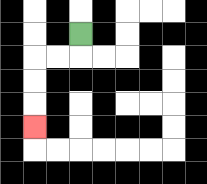{'start': '[3, 1]', 'end': '[1, 5]', 'path_directions': 'D,L,L,D,D,D', 'path_coordinates': '[[3, 1], [3, 2], [2, 2], [1, 2], [1, 3], [1, 4], [1, 5]]'}